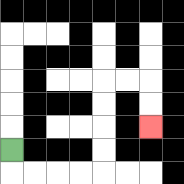{'start': '[0, 6]', 'end': '[6, 5]', 'path_directions': 'D,R,R,R,R,U,U,U,U,R,R,D,D', 'path_coordinates': '[[0, 6], [0, 7], [1, 7], [2, 7], [3, 7], [4, 7], [4, 6], [4, 5], [4, 4], [4, 3], [5, 3], [6, 3], [6, 4], [6, 5]]'}